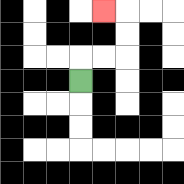{'start': '[3, 3]', 'end': '[4, 0]', 'path_directions': 'U,R,R,U,U,L', 'path_coordinates': '[[3, 3], [3, 2], [4, 2], [5, 2], [5, 1], [5, 0], [4, 0]]'}